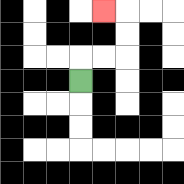{'start': '[3, 3]', 'end': '[4, 0]', 'path_directions': 'U,R,R,U,U,L', 'path_coordinates': '[[3, 3], [3, 2], [4, 2], [5, 2], [5, 1], [5, 0], [4, 0]]'}